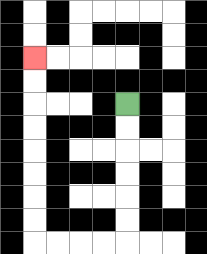{'start': '[5, 4]', 'end': '[1, 2]', 'path_directions': 'D,D,D,D,D,D,L,L,L,L,U,U,U,U,U,U,U,U', 'path_coordinates': '[[5, 4], [5, 5], [5, 6], [5, 7], [5, 8], [5, 9], [5, 10], [4, 10], [3, 10], [2, 10], [1, 10], [1, 9], [1, 8], [1, 7], [1, 6], [1, 5], [1, 4], [1, 3], [1, 2]]'}